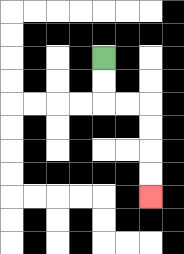{'start': '[4, 2]', 'end': '[6, 8]', 'path_directions': 'D,D,R,R,D,D,D,D', 'path_coordinates': '[[4, 2], [4, 3], [4, 4], [5, 4], [6, 4], [6, 5], [6, 6], [6, 7], [6, 8]]'}